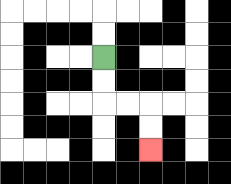{'start': '[4, 2]', 'end': '[6, 6]', 'path_directions': 'D,D,R,R,D,D', 'path_coordinates': '[[4, 2], [4, 3], [4, 4], [5, 4], [6, 4], [6, 5], [6, 6]]'}